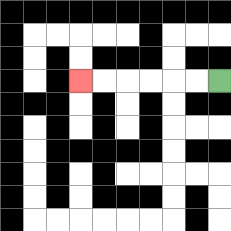{'start': '[9, 3]', 'end': '[3, 3]', 'path_directions': 'L,L,L,L,L,L', 'path_coordinates': '[[9, 3], [8, 3], [7, 3], [6, 3], [5, 3], [4, 3], [3, 3]]'}